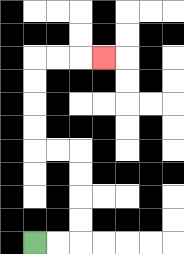{'start': '[1, 10]', 'end': '[4, 2]', 'path_directions': 'R,R,U,U,U,U,L,L,U,U,U,U,R,R,R', 'path_coordinates': '[[1, 10], [2, 10], [3, 10], [3, 9], [3, 8], [3, 7], [3, 6], [2, 6], [1, 6], [1, 5], [1, 4], [1, 3], [1, 2], [2, 2], [3, 2], [4, 2]]'}